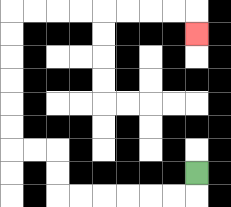{'start': '[8, 7]', 'end': '[8, 1]', 'path_directions': 'D,L,L,L,L,L,L,U,U,L,L,U,U,U,U,U,U,R,R,R,R,R,R,R,R,D', 'path_coordinates': '[[8, 7], [8, 8], [7, 8], [6, 8], [5, 8], [4, 8], [3, 8], [2, 8], [2, 7], [2, 6], [1, 6], [0, 6], [0, 5], [0, 4], [0, 3], [0, 2], [0, 1], [0, 0], [1, 0], [2, 0], [3, 0], [4, 0], [5, 0], [6, 0], [7, 0], [8, 0], [8, 1]]'}